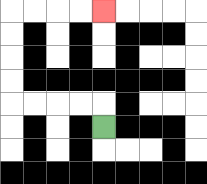{'start': '[4, 5]', 'end': '[4, 0]', 'path_directions': 'U,L,L,L,L,U,U,U,U,R,R,R,R', 'path_coordinates': '[[4, 5], [4, 4], [3, 4], [2, 4], [1, 4], [0, 4], [0, 3], [0, 2], [0, 1], [0, 0], [1, 0], [2, 0], [3, 0], [4, 0]]'}